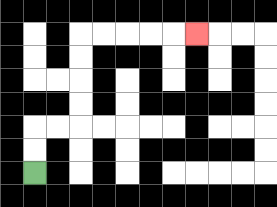{'start': '[1, 7]', 'end': '[8, 1]', 'path_directions': 'U,U,R,R,U,U,U,U,R,R,R,R,R', 'path_coordinates': '[[1, 7], [1, 6], [1, 5], [2, 5], [3, 5], [3, 4], [3, 3], [3, 2], [3, 1], [4, 1], [5, 1], [6, 1], [7, 1], [8, 1]]'}